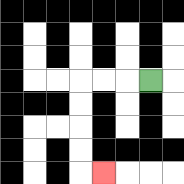{'start': '[6, 3]', 'end': '[4, 7]', 'path_directions': 'L,L,L,D,D,D,D,R', 'path_coordinates': '[[6, 3], [5, 3], [4, 3], [3, 3], [3, 4], [3, 5], [3, 6], [3, 7], [4, 7]]'}